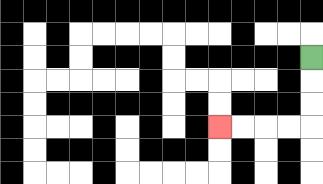{'start': '[13, 2]', 'end': '[9, 5]', 'path_directions': 'D,D,D,L,L,L,L', 'path_coordinates': '[[13, 2], [13, 3], [13, 4], [13, 5], [12, 5], [11, 5], [10, 5], [9, 5]]'}